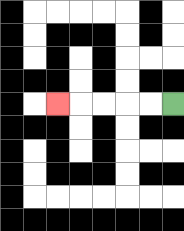{'start': '[7, 4]', 'end': '[2, 4]', 'path_directions': 'L,L,L,L,L', 'path_coordinates': '[[7, 4], [6, 4], [5, 4], [4, 4], [3, 4], [2, 4]]'}